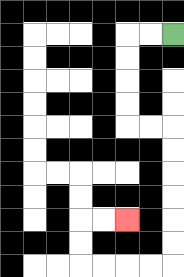{'start': '[7, 1]', 'end': '[5, 9]', 'path_directions': 'L,L,D,D,D,D,R,R,D,D,D,D,D,D,L,L,L,L,U,U,R,R', 'path_coordinates': '[[7, 1], [6, 1], [5, 1], [5, 2], [5, 3], [5, 4], [5, 5], [6, 5], [7, 5], [7, 6], [7, 7], [7, 8], [7, 9], [7, 10], [7, 11], [6, 11], [5, 11], [4, 11], [3, 11], [3, 10], [3, 9], [4, 9], [5, 9]]'}